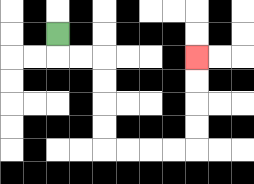{'start': '[2, 1]', 'end': '[8, 2]', 'path_directions': 'D,R,R,D,D,D,D,R,R,R,R,U,U,U,U', 'path_coordinates': '[[2, 1], [2, 2], [3, 2], [4, 2], [4, 3], [4, 4], [4, 5], [4, 6], [5, 6], [6, 6], [7, 6], [8, 6], [8, 5], [8, 4], [8, 3], [8, 2]]'}